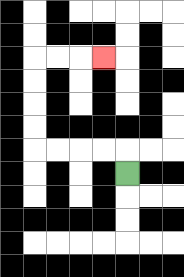{'start': '[5, 7]', 'end': '[4, 2]', 'path_directions': 'U,L,L,L,L,U,U,U,U,R,R,R', 'path_coordinates': '[[5, 7], [5, 6], [4, 6], [3, 6], [2, 6], [1, 6], [1, 5], [1, 4], [1, 3], [1, 2], [2, 2], [3, 2], [4, 2]]'}